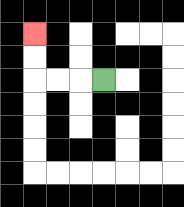{'start': '[4, 3]', 'end': '[1, 1]', 'path_directions': 'L,L,L,U,U', 'path_coordinates': '[[4, 3], [3, 3], [2, 3], [1, 3], [1, 2], [1, 1]]'}